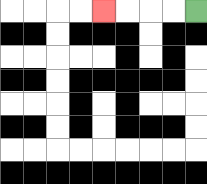{'start': '[8, 0]', 'end': '[4, 0]', 'path_directions': 'L,L,L,L', 'path_coordinates': '[[8, 0], [7, 0], [6, 0], [5, 0], [4, 0]]'}